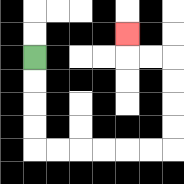{'start': '[1, 2]', 'end': '[5, 1]', 'path_directions': 'D,D,D,D,R,R,R,R,R,R,U,U,U,U,L,L,U', 'path_coordinates': '[[1, 2], [1, 3], [1, 4], [1, 5], [1, 6], [2, 6], [3, 6], [4, 6], [5, 6], [6, 6], [7, 6], [7, 5], [7, 4], [7, 3], [7, 2], [6, 2], [5, 2], [5, 1]]'}